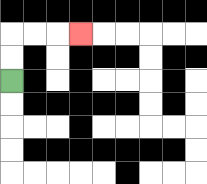{'start': '[0, 3]', 'end': '[3, 1]', 'path_directions': 'U,U,R,R,R', 'path_coordinates': '[[0, 3], [0, 2], [0, 1], [1, 1], [2, 1], [3, 1]]'}